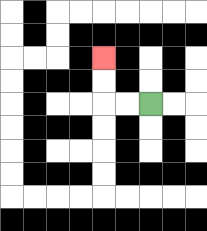{'start': '[6, 4]', 'end': '[4, 2]', 'path_directions': 'L,L,U,U', 'path_coordinates': '[[6, 4], [5, 4], [4, 4], [4, 3], [4, 2]]'}